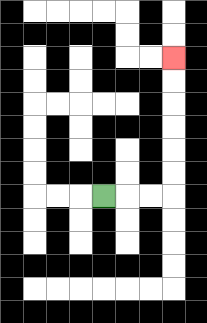{'start': '[4, 8]', 'end': '[7, 2]', 'path_directions': 'R,R,R,U,U,U,U,U,U', 'path_coordinates': '[[4, 8], [5, 8], [6, 8], [7, 8], [7, 7], [7, 6], [7, 5], [7, 4], [7, 3], [7, 2]]'}